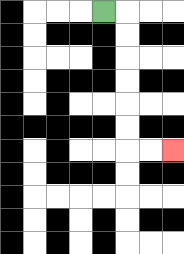{'start': '[4, 0]', 'end': '[7, 6]', 'path_directions': 'R,D,D,D,D,D,D,R,R', 'path_coordinates': '[[4, 0], [5, 0], [5, 1], [5, 2], [5, 3], [5, 4], [5, 5], [5, 6], [6, 6], [7, 6]]'}